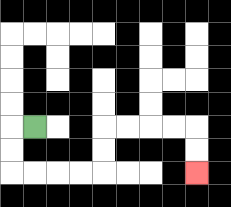{'start': '[1, 5]', 'end': '[8, 7]', 'path_directions': 'L,D,D,R,R,R,R,U,U,R,R,R,R,D,D', 'path_coordinates': '[[1, 5], [0, 5], [0, 6], [0, 7], [1, 7], [2, 7], [3, 7], [4, 7], [4, 6], [4, 5], [5, 5], [6, 5], [7, 5], [8, 5], [8, 6], [8, 7]]'}